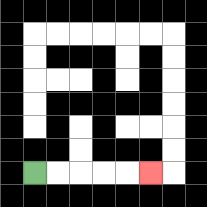{'start': '[1, 7]', 'end': '[6, 7]', 'path_directions': 'R,R,R,R,R', 'path_coordinates': '[[1, 7], [2, 7], [3, 7], [4, 7], [5, 7], [6, 7]]'}